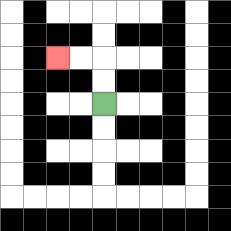{'start': '[4, 4]', 'end': '[2, 2]', 'path_directions': 'U,U,L,L', 'path_coordinates': '[[4, 4], [4, 3], [4, 2], [3, 2], [2, 2]]'}